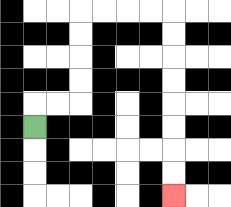{'start': '[1, 5]', 'end': '[7, 8]', 'path_directions': 'U,R,R,U,U,U,U,R,R,R,R,D,D,D,D,D,D,D,D', 'path_coordinates': '[[1, 5], [1, 4], [2, 4], [3, 4], [3, 3], [3, 2], [3, 1], [3, 0], [4, 0], [5, 0], [6, 0], [7, 0], [7, 1], [7, 2], [7, 3], [7, 4], [7, 5], [7, 6], [7, 7], [7, 8]]'}